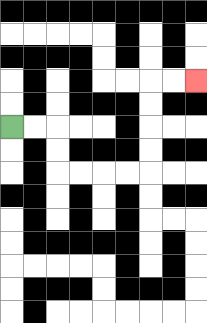{'start': '[0, 5]', 'end': '[8, 3]', 'path_directions': 'R,R,D,D,R,R,R,R,U,U,U,U,R,R', 'path_coordinates': '[[0, 5], [1, 5], [2, 5], [2, 6], [2, 7], [3, 7], [4, 7], [5, 7], [6, 7], [6, 6], [6, 5], [6, 4], [6, 3], [7, 3], [8, 3]]'}